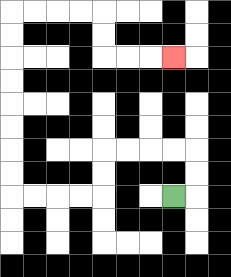{'start': '[7, 8]', 'end': '[7, 2]', 'path_directions': 'R,U,U,L,L,L,L,D,D,L,L,L,L,U,U,U,U,U,U,U,U,R,R,R,R,D,D,R,R,R', 'path_coordinates': '[[7, 8], [8, 8], [8, 7], [8, 6], [7, 6], [6, 6], [5, 6], [4, 6], [4, 7], [4, 8], [3, 8], [2, 8], [1, 8], [0, 8], [0, 7], [0, 6], [0, 5], [0, 4], [0, 3], [0, 2], [0, 1], [0, 0], [1, 0], [2, 0], [3, 0], [4, 0], [4, 1], [4, 2], [5, 2], [6, 2], [7, 2]]'}